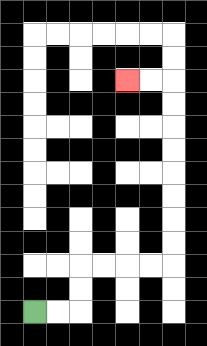{'start': '[1, 13]', 'end': '[5, 3]', 'path_directions': 'R,R,U,U,R,R,R,R,U,U,U,U,U,U,U,U,L,L', 'path_coordinates': '[[1, 13], [2, 13], [3, 13], [3, 12], [3, 11], [4, 11], [5, 11], [6, 11], [7, 11], [7, 10], [7, 9], [7, 8], [7, 7], [7, 6], [7, 5], [7, 4], [7, 3], [6, 3], [5, 3]]'}